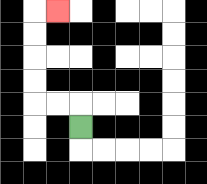{'start': '[3, 5]', 'end': '[2, 0]', 'path_directions': 'U,L,L,U,U,U,U,R', 'path_coordinates': '[[3, 5], [3, 4], [2, 4], [1, 4], [1, 3], [1, 2], [1, 1], [1, 0], [2, 0]]'}